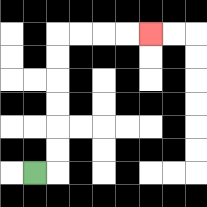{'start': '[1, 7]', 'end': '[6, 1]', 'path_directions': 'R,U,U,U,U,U,U,R,R,R,R', 'path_coordinates': '[[1, 7], [2, 7], [2, 6], [2, 5], [2, 4], [2, 3], [2, 2], [2, 1], [3, 1], [4, 1], [5, 1], [6, 1]]'}